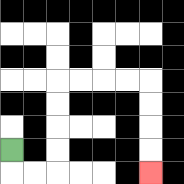{'start': '[0, 6]', 'end': '[6, 7]', 'path_directions': 'D,R,R,U,U,U,U,R,R,R,R,D,D,D,D', 'path_coordinates': '[[0, 6], [0, 7], [1, 7], [2, 7], [2, 6], [2, 5], [2, 4], [2, 3], [3, 3], [4, 3], [5, 3], [6, 3], [6, 4], [6, 5], [6, 6], [6, 7]]'}